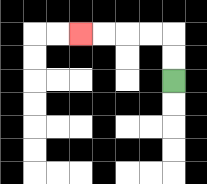{'start': '[7, 3]', 'end': '[3, 1]', 'path_directions': 'U,U,L,L,L,L', 'path_coordinates': '[[7, 3], [7, 2], [7, 1], [6, 1], [5, 1], [4, 1], [3, 1]]'}